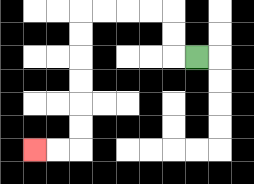{'start': '[8, 2]', 'end': '[1, 6]', 'path_directions': 'L,U,U,L,L,L,L,D,D,D,D,D,D,L,L', 'path_coordinates': '[[8, 2], [7, 2], [7, 1], [7, 0], [6, 0], [5, 0], [4, 0], [3, 0], [3, 1], [3, 2], [3, 3], [3, 4], [3, 5], [3, 6], [2, 6], [1, 6]]'}